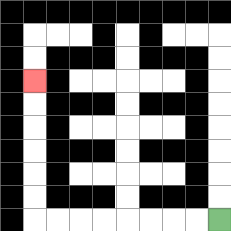{'start': '[9, 9]', 'end': '[1, 3]', 'path_directions': 'L,L,L,L,L,L,L,L,U,U,U,U,U,U', 'path_coordinates': '[[9, 9], [8, 9], [7, 9], [6, 9], [5, 9], [4, 9], [3, 9], [2, 9], [1, 9], [1, 8], [1, 7], [1, 6], [1, 5], [1, 4], [1, 3]]'}